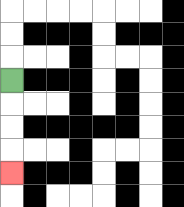{'start': '[0, 3]', 'end': '[0, 7]', 'path_directions': 'D,D,D,D', 'path_coordinates': '[[0, 3], [0, 4], [0, 5], [0, 6], [0, 7]]'}